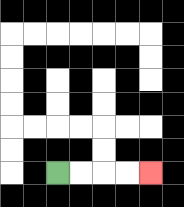{'start': '[2, 7]', 'end': '[6, 7]', 'path_directions': 'R,R,R,R', 'path_coordinates': '[[2, 7], [3, 7], [4, 7], [5, 7], [6, 7]]'}